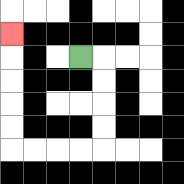{'start': '[3, 2]', 'end': '[0, 1]', 'path_directions': 'R,D,D,D,D,L,L,L,L,U,U,U,U,U', 'path_coordinates': '[[3, 2], [4, 2], [4, 3], [4, 4], [4, 5], [4, 6], [3, 6], [2, 6], [1, 6], [0, 6], [0, 5], [0, 4], [0, 3], [0, 2], [0, 1]]'}